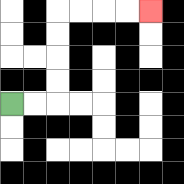{'start': '[0, 4]', 'end': '[6, 0]', 'path_directions': 'R,R,U,U,U,U,R,R,R,R', 'path_coordinates': '[[0, 4], [1, 4], [2, 4], [2, 3], [2, 2], [2, 1], [2, 0], [3, 0], [4, 0], [5, 0], [6, 0]]'}